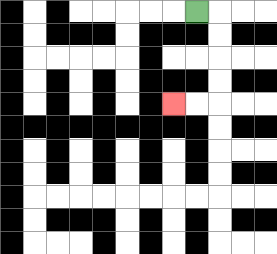{'start': '[8, 0]', 'end': '[7, 4]', 'path_directions': 'R,D,D,D,D,L,L', 'path_coordinates': '[[8, 0], [9, 0], [9, 1], [9, 2], [9, 3], [9, 4], [8, 4], [7, 4]]'}